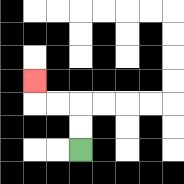{'start': '[3, 6]', 'end': '[1, 3]', 'path_directions': 'U,U,L,L,U', 'path_coordinates': '[[3, 6], [3, 5], [3, 4], [2, 4], [1, 4], [1, 3]]'}